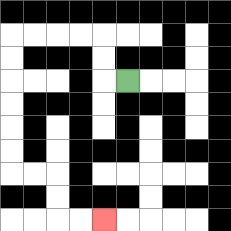{'start': '[5, 3]', 'end': '[4, 9]', 'path_directions': 'L,U,U,L,L,L,L,D,D,D,D,D,D,R,R,D,D,R,R', 'path_coordinates': '[[5, 3], [4, 3], [4, 2], [4, 1], [3, 1], [2, 1], [1, 1], [0, 1], [0, 2], [0, 3], [0, 4], [0, 5], [0, 6], [0, 7], [1, 7], [2, 7], [2, 8], [2, 9], [3, 9], [4, 9]]'}